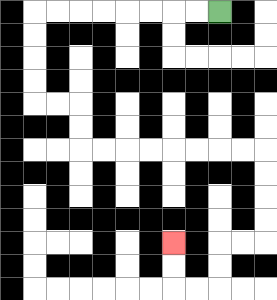{'start': '[9, 0]', 'end': '[7, 10]', 'path_directions': 'L,L,L,L,L,L,L,L,D,D,D,D,R,R,D,D,R,R,R,R,R,R,R,R,D,D,D,D,L,L,D,D,L,L,U,U', 'path_coordinates': '[[9, 0], [8, 0], [7, 0], [6, 0], [5, 0], [4, 0], [3, 0], [2, 0], [1, 0], [1, 1], [1, 2], [1, 3], [1, 4], [2, 4], [3, 4], [3, 5], [3, 6], [4, 6], [5, 6], [6, 6], [7, 6], [8, 6], [9, 6], [10, 6], [11, 6], [11, 7], [11, 8], [11, 9], [11, 10], [10, 10], [9, 10], [9, 11], [9, 12], [8, 12], [7, 12], [7, 11], [7, 10]]'}